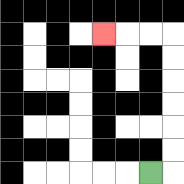{'start': '[6, 7]', 'end': '[4, 1]', 'path_directions': 'R,U,U,U,U,U,U,L,L,L', 'path_coordinates': '[[6, 7], [7, 7], [7, 6], [7, 5], [7, 4], [7, 3], [7, 2], [7, 1], [6, 1], [5, 1], [4, 1]]'}